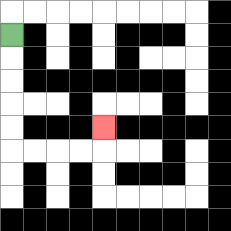{'start': '[0, 1]', 'end': '[4, 5]', 'path_directions': 'D,D,D,D,D,R,R,R,R,U', 'path_coordinates': '[[0, 1], [0, 2], [0, 3], [0, 4], [0, 5], [0, 6], [1, 6], [2, 6], [3, 6], [4, 6], [4, 5]]'}